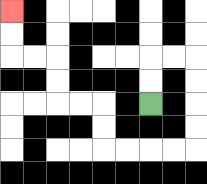{'start': '[6, 4]', 'end': '[0, 0]', 'path_directions': 'U,U,R,R,D,D,D,D,L,L,L,L,U,U,L,L,U,U,L,L,U,U', 'path_coordinates': '[[6, 4], [6, 3], [6, 2], [7, 2], [8, 2], [8, 3], [8, 4], [8, 5], [8, 6], [7, 6], [6, 6], [5, 6], [4, 6], [4, 5], [4, 4], [3, 4], [2, 4], [2, 3], [2, 2], [1, 2], [0, 2], [0, 1], [0, 0]]'}